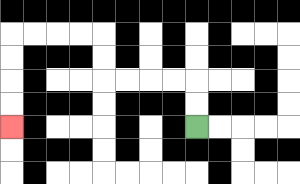{'start': '[8, 5]', 'end': '[0, 5]', 'path_directions': 'U,U,L,L,L,L,U,U,L,L,L,L,D,D,D,D', 'path_coordinates': '[[8, 5], [8, 4], [8, 3], [7, 3], [6, 3], [5, 3], [4, 3], [4, 2], [4, 1], [3, 1], [2, 1], [1, 1], [0, 1], [0, 2], [0, 3], [0, 4], [0, 5]]'}